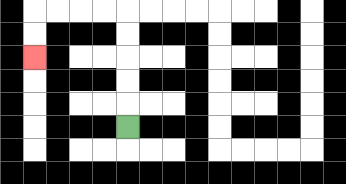{'start': '[5, 5]', 'end': '[1, 2]', 'path_directions': 'U,U,U,U,U,L,L,L,L,D,D', 'path_coordinates': '[[5, 5], [5, 4], [5, 3], [5, 2], [5, 1], [5, 0], [4, 0], [3, 0], [2, 0], [1, 0], [1, 1], [1, 2]]'}